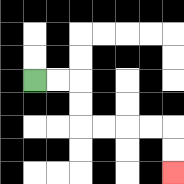{'start': '[1, 3]', 'end': '[7, 7]', 'path_directions': 'R,R,D,D,R,R,R,R,D,D', 'path_coordinates': '[[1, 3], [2, 3], [3, 3], [3, 4], [3, 5], [4, 5], [5, 5], [6, 5], [7, 5], [7, 6], [7, 7]]'}